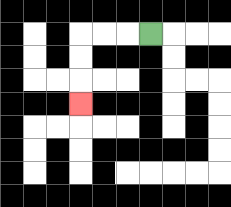{'start': '[6, 1]', 'end': '[3, 4]', 'path_directions': 'L,L,L,D,D,D', 'path_coordinates': '[[6, 1], [5, 1], [4, 1], [3, 1], [3, 2], [3, 3], [3, 4]]'}